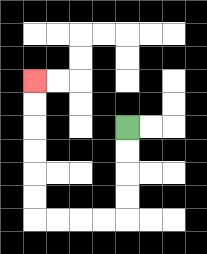{'start': '[5, 5]', 'end': '[1, 3]', 'path_directions': 'D,D,D,D,L,L,L,L,U,U,U,U,U,U', 'path_coordinates': '[[5, 5], [5, 6], [5, 7], [5, 8], [5, 9], [4, 9], [3, 9], [2, 9], [1, 9], [1, 8], [1, 7], [1, 6], [1, 5], [1, 4], [1, 3]]'}